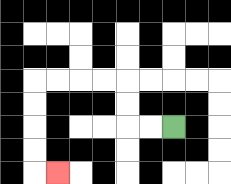{'start': '[7, 5]', 'end': '[2, 7]', 'path_directions': 'L,L,U,U,L,L,L,L,D,D,D,D,R', 'path_coordinates': '[[7, 5], [6, 5], [5, 5], [5, 4], [5, 3], [4, 3], [3, 3], [2, 3], [1, 3], [1, 4], [1, 5], [1, 6], [1, 7], [2, 7]]'}